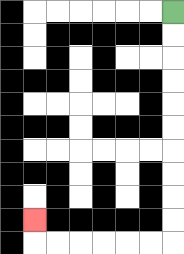{'start': '[7, 0]', 'end': '[1, 9]', 'path_directions': 'D,D,D,D,D,D,D,D,D,D,L,L,L,L,L,L,U', 'path_coordinates': '[[7, 0], [7, 1], [7, 2], [7, 3], [7, 4], [7, 5], [7, 6], [7, 7], [7, 8], [7, 9], [7, 10], [6, 10], [5, 10], [4, 10], [3, 10], [2, 10], [1, 10], [1, 9]]'}